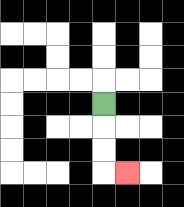{'start': '[4, 4]', 'end': '[5, 7]', 'path_directions': 'D,D,D,R', 'path_coordinates': '[[4, 4], [4, 5], [4, 6], [4, 7], [5, 7]]'}